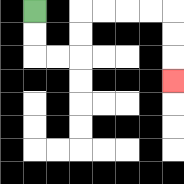{'start': '[1, 0]', 'end': '[7, 3]', 'path_directions': 'D,D,R,R,U,U,R,R,R,R,D,D,D', 'path_coordinates': '[[1, 0], [1, 1], [1, 2], [2, 2], [3, 2], [3, 1], [3, 0], [4, 0], [5, 0], [6, 0], [7, 0], [7, 1], [7, 2], [7, 3]]'}